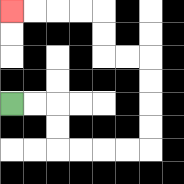{'start': '[0, 4]', 'end': '[0, 0]', 'path_directions': 'R,R,D,D,R,R,R,R,U,U,U,U,L,L,U,U,L,L,L,L', 'path_coordinates': '[[0, 4], [1, 4], [2, 4], [2, 5], [2, 6], [3, 6], [4, 6], [5, 6], [6, 6], [6, 5], [6, 4], [6, 3], [6, 2], [5, 2], [4, 2], [4, 1], [4, 0], [3, 0], [2, 0], [1, 0], [0, 0]]'}